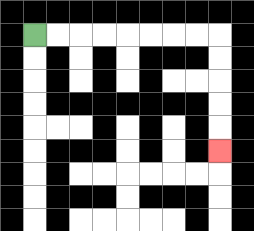{'start': '[1, 1]', 'end': '[9, 6]', 'path_directions': 'R,R,R,R,R,R,R,R,D,D,D,D,D', 'path_coordinates': '[[1, 1], [2, 1], [3, 1], [4, 1], [5, 1], [6, 1], [7, 1], [8, 1], [9, 1], [9, 2], [9, 3], [9, 4], [9, 5], [9, 6]]'}